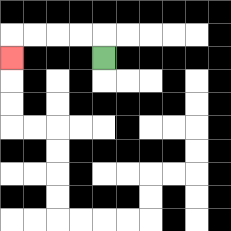{'start': '[4, 2]', 'end': '[0, 2]', 'path_directions': 'U,L,L,L,L,D', 'path_coordinates': '[[4, 2], [4, 1], [3, 1], [2, 1], [1, 1], [0, 1], [0, 2]]'}